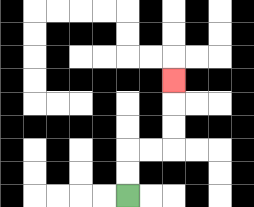{'start': '[5, 8]', 'end': '[7, 3]', 'path_directions': 'U,U,R,R,U,U,U', 'path_coordinates': '[[5, 8], [5, 7], [5, 6], [6, 6], [7, 6], [7, 5], [7, 4], [7, 3]]'}